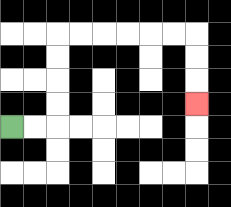{'start': '[0, 5]', 'end': '[8, 4]', 'path_directions': 'R,R,U,U,U,U,R,R,R,R,R,R,D,D,D', 'path_coordinates': '[[0, 5], [1, 5], [2, 5], [2, 4], [2, 3], [2, 2], [2, 1], [3, 1], [4, 1], [5, 1], [6, 1], [7, 1], [8, 1], [8, 2], [8, 3], [8, 4]]'}